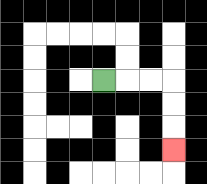{'start': '[4, 3]', 'end': '[7, 6]', 'path_directions': 'R,R,R,D,D,D', 'path_coordinates': '[[4, 3], [5, 3], [6, 3], [7, 3], [7, 4], [7, 5], [7, 6]]'}